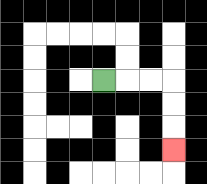{'start': '[4, 3]', 'end': '[7, 6]', 'path_directions': 'R,R,R,D,D,D', 'path_coordinates': '[[4, 3], [5, 3], [6, 3], [7, 3], [7, 4], [7, 5], [7, 6]]'}